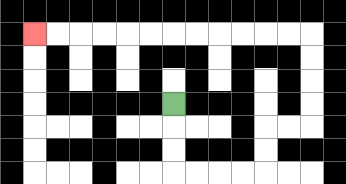{'start': '[7, 4]', 'end': '[1, 1]', 'path_directions': 'D,D,D,R,R,R,R,U,U,R,R,U,U,U,U,L,L,L,L,L,L,L,L,L,L,L,L', 'path_coordinates': '[[7, 4], [7, 5], [7, 6], [7, 7], [8, 7], [9, 7], [10, 7], [11, 7], [11, 6], [11, 5], [12, 5], [13, 5], [13, 4], [13, 3], [13, 2], [13, 1], [12, 1], [11, 1], [10, 1], [9, 1], [8, 1], [7, 1], [6, 1], [5, 1], [4, 1], [3, 1], [2, 1], [1, 1]]'}